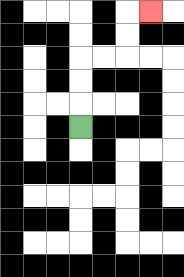{'start': '[3, 5]', 'end': '[6, 0]', 'path_directions': 'U,U,U,R,R,U,U,R', 'path_coordinates': '[[3, 5], [3, 4], [3, 3], [3, 2], [4, 2], [5, 2], [5, 1], [5, 0], [6, 0]]'}